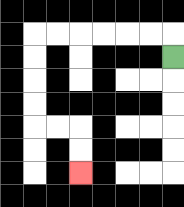{'start': '[7, 2]', 'end': '[3, 7]', 'path_directions': 'U,L,L,L,L,L,L,D,D,D,D,R,R,D,D', 'path_coordinates': '[[7, 2], [7, 1], [6, 1], [5, 1], [4, 1], [3, 1], [2, 1], [1, 1], [1, 2], [1, 3], [1, 4], [1, 5], [2, 5], [3, 5], [3, 6], [3, 7]]'}